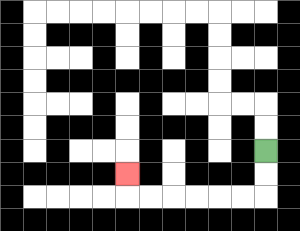{'start': '[11, 6]', 'end': '[5, 7]', 'path_directions': 'D,D,L,L,L,L,L,L,U', 'path_coordinates': '[[11, 6], [11, 7], [11, 8], [10, 8], [9, 8], [8, 8], [7, 8], [6, 8], [5, 8], [5, 7]]'}